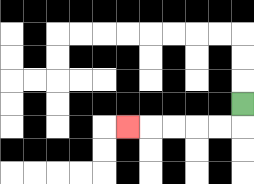{'start': '[10, 4]', 'end': '[5, 5]', 'path_directions': 'D,L,L,L,L,L', 'path_coordinates': '[[10, 4], [10, 5], [9, 5], [8, 5], [7, 5], [6, 5], [5, 5]]'}